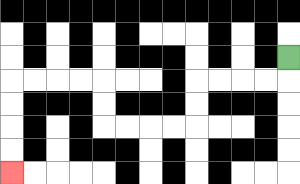{'start': '[12, 2]', 'end': '[0, 7]', 'path_directions': 'D,L,L,L,L,D,D,L,L,L,L,U,U,L,L,L,L,D,D,D,D', 'path_coordinates': '[[12, 2], [12, 3], [11, 3], [10, 3], [9, 3], [8, 3], [8, 4], [8, 5], [7, 5], [6, 5], [5, 5], [4, 5], [4, 4], [4, 3], [3, 3], [2, 3], [1, 3], [0, 3], [0, 4], [0, 5], [0, 6], [0, 7]]'}